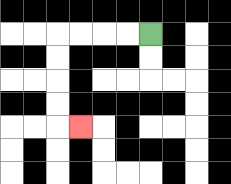{'start': '[6, 1]', 'end': '[3, 5]', 'path_directions': 'L,L,L,L,D,D,D,D,R', 'path_coordinates': '[[6, 1], [5, 1], [4, 1], [3, 1], [2, 1], [2, 2], [2, 3], [2, 4], [2, 5], [3, 5]]'}